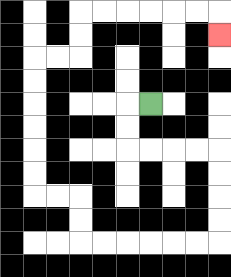{'start': '[6, 4]', 'end': '[9, 1]', 'path_directions': 'L,D,D,R,R,R,R,D,D,D,D,L,L,L,L,L,L,U,U,L,L,U,U,U,U,U,U,R,R,U,U,R,R,R,R,R,R,D', 'path_coordinates': '[[6, 4], [5, 4], [5, 5], [5, 6], [6, 6], [7, 6], [8, 6], [9, 6], [9, 7], [9, 8], [9, 9], [9, 10], [8, 10], [7, 10], [6, 10], [5, 10], [4, 10], [3, 10], [3, 9], [3, 8], [2, 8], [1, 8], [1, 7], [1, 6], [1, 5], [1, 4], [1, 3], [1, 2], [2, 2], [3, 2], [3, 1], [3, 0], [4, 0], [5, 0], [6, 0], [7, 0], [8, 0], [9, 0], [9, 1]]'}